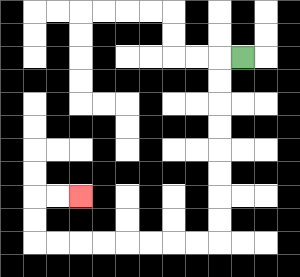{'start': '[10, 2]', 'end': '[3, 8]', 'path_directions': 'L,D,D,D,D,D,D,D,D,L,L,L,L,L,L,L,L,U,U,R,R', 'path_coordinates': '[[10, 2], [9, 2], [9, 3], [9, 4], [9, 5], [9, 6], [9, 7], [9, 8], [9, 9], [9, 10], [8, 10], [7, 10], [6, 10], [5, 10], [4, 10], [3, 10], [2, 10], [1, 10], [1, 9], [1, 8], [2, 8], [3, 8]]'}